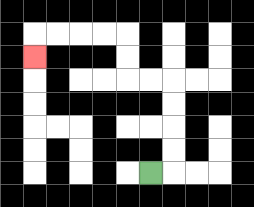{'start': '[6, 7]', 'end': '[1, 2]', 'path_directions': 'R,U,U,U,U,L,L,U,U,L,L,L,L,D', 'path_coordinates': '[[6, 7], [7, 7], [7, 6], [7, 5], [7, 4], [7, 3], [6, 3], [5, 3], [5, 2], [5, 1], [4, 1], [3, 1], [2, 1], [1, 1], [1, 2]]'}